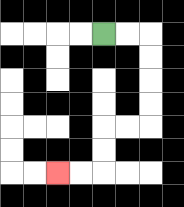{'start': '[4, 1]', 'end': '[2, 7]', 'path_directions': 'R,R,D,D,D,D,L,L,D,D,L,L', 'path_coordinates': '[[4, 1], [5, 1], [6, 1], [6, 2], [6, 3], [6, 4], [6, 5], [5, 5], [4, 5], [4, 6], [4, 7], [3, 7], [2, 7]]'}